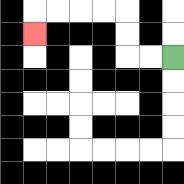{'start': '[7, 2]', 'end': '[1, 1]', 'path_directions': 'L,L,U,U,L,L,L,L,D', 'path_coordinates': '[[7, 2], [6, 2], [5, 2], [5, 1], [5, 0], [4, 0], [3, 0], [2, 0], [1, 0], [1, 1]]'}